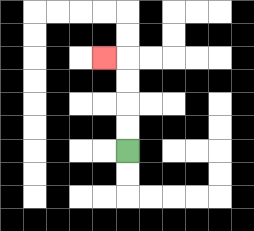{'start': '[5, 6]', 'end': '[4, 2]', 'path_directions': 'U,U,U,U,L', 'path_coordinates': '[[5, 6], [5, 5], [5, 4], [5, 3], [5, 2], [4, 2]]'}